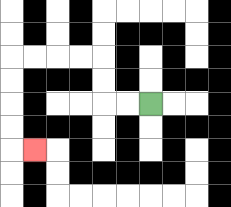{'start': '[6, 4]', 'end': '[1, 6]', 'path_directions': 'L,L,U,U,L,L,L,L,D,D,D,D,R', 'path_coordinates': '[[6, 4], [5, 4], [4, 4], [4, 3], [4, 2], [3, 2], [2, 2], [1, 2], [0, 2], [0, 3], [0, 4], [0, 5], [0, 6], [1, 6]]'}